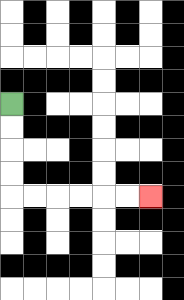{'start': '[0, 4]', 'end': '[6, 8]', 'path_directions': 'D,D,D,D,R,R,R,R,R,R', 'path_coordinates': '[[0, 4], [0, 5], [0, 6], [0, 7], [0, 8], [1, 8], [2, 8], [3, 8], [4, 8], [5, 8], [6, 8]]'}